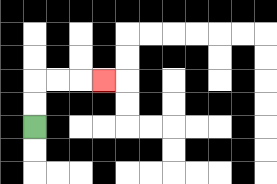{'start': '[1, 5]', 'end': '[4, 3]', 'path_directions': 'U,U,R,R,R', 'path_coordinates': '[[1, 5], [1, 4], [1, 3], [2, 3], [3, 3], [4, 3]]'}